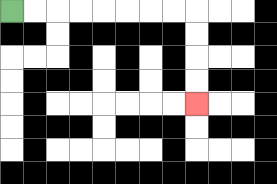{'start': '[0, 0]', 'end': '[8, 4]', 'path_directions': 'R,R,R,R,R,R,R,R,D,D,D,D', 'path_coordinates': '[[0, 0], [1, 0], [2, 0], [3, 0], [4, 0], [5, 0], [6, 0], [7, 0], [8, 0], [8, 1], [8, 2], [8, 3], [8, 4]]'}